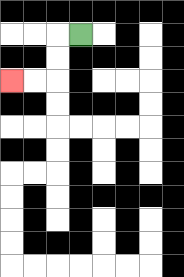{'start': '[3, 1]', 'end': '[0, 3]', 'path_directions': 'L,D,D,L,L', 'path_coordinates': '[[3, 1], [2, 1], [2, 2], [2, 3], [1, 3], [0, 3]]'}